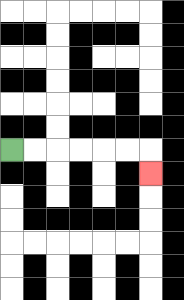{'start': '[0, 6]', 'end': '[6, 7]', 'path_directions': 'R,R,R,R,R,R,D', 'path_coordinates': '[[0, 6], [1, 6], [2, 6], [3, 6], [4, 6], [5, 6], [6, 6], [6, 7]]'}